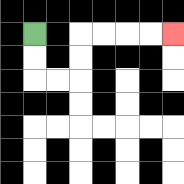{'start': '[1, 1]', 'end': '[7, 1]', 'path_directions': 'D,D,R,R,U,U,R,R,R,R', 'path_coordinates': '[[1, 1], [1, 2], [1, 3], [2, 3], [3, 3], [3, 2], [3, 1], [4, 1], [5, 1], [6, 1], [7, 1]]'}